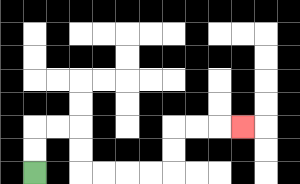{'start': '[1, 7]', 'end': '[10, 5]', 'path_directions': 'U,U,R,R,D,D,R,R,R,R,U,U,R,R,R', 'path_coordinates': '[[1, 7], [1, 6], [1, 5], [2, 5], [3, 5], [3, 6], [3, 7], [4, 7], [5, 7], [6, 7], [7, 7], [7, 6], [7, 5], [8, 5], [9, 5], [10, 5]]'}